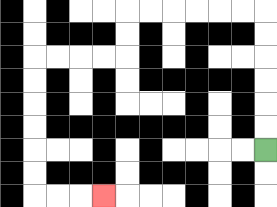{'start': '[11, 6]', 'end': '[4, 8]', 'path_directions': 'U,U,U,U,U,U,L,L,L,L,L,L,D,D,L,L,L,L,D,D,D,D,D,D,R,R,R', 'path_coordinates': '[[11, 6], [11, 5], [11, 4], [11, 3], [11, 2], [11, 1], [11, 0], [10, 0], [9, 0], [8, 0], [7, 0], [6, 0], [5, 0], [5, 1], [5, 2], [4, 2], [3, 2], [2, 2], [1, 2], [1, 3], [1, 4], [1, 5], [1, 6], [1, 7], [1, 8], [2, 8], [3, 8], [4, 8]]'}